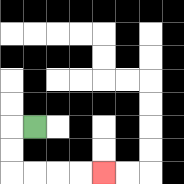{'start': '[1, 5]', 'end': '[4, 7]', 'path_directions': 'L,D,D,R,R,R,R', 'path_coordinates': '[[1, 5], [0, 5], [0, 6], [0, 7], [1, 7], [2, 7], [3, 7], [4, 7]]'}